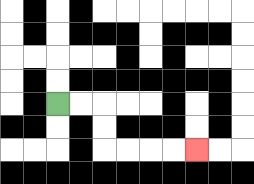{'start': '[2, 4]', 'end': '[8, 6]', 'path_directions': 'R,R,D,D,R,R,R,R', 'path_coordinates': '[[2, 4], [3, 4], [4, 4], [4, 5], [4, 6], [5, 6], [6, 6], [7, 6], [8, 6]]'}